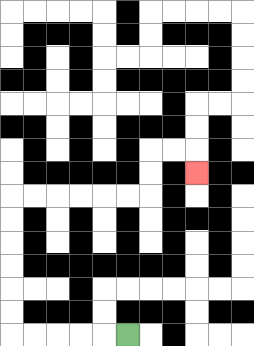{'start': '[5, 14]', 'end': '[8, 7]', 'path_directions': 'L,L,L,L,L,U,U,U,U,U,U,R,R,R,R,R,R,U,U,R,R,D', 'path_coordinates': '[[5, 14], [4, 14], [3, 14], [2, 14], [1, 14], [0, 14], [0, 13], [0, 12], [0, 11], [0, 10], [0, 9], [0, 8], [1, 8], [2, 8], [3, 8], [4, 8], [5, 8], [6, 8], [6, 7], [6, 6], [7, 6], [8, 6], [8, 7]]'}